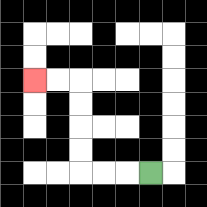{'start': '[6, 7]', 'end': '[1, 3]', 'path_directions': 'L,L,L,U,U,U,U,L,L', 'path_coordinates': '[[6, 7], [5, 7], [4, 7], [3, 7], [3, 6], [3, 5], [3, 4], [3, 3], [2, 3], [1, 3]]'}